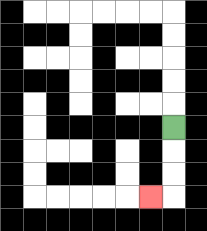{'start': '[7, 5]', 'end': '[6, 8]', 'path_directions': 'D,D,D,L', 'path_coordinates': '[[7, 5], [7, 6], [7, 7], [7, 8], [6, 8]]'}